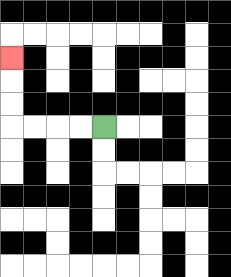{'start': '[4, 5]', 'end': '[0, 2]', 'path_directions': 'L,L,L,L,U,U,U', 'path_coordinates': '[[4, 5], [3, 5], [2, 5], [1, 5], [0, 5], [0, 4], [0, 3], [0, 2]]'}